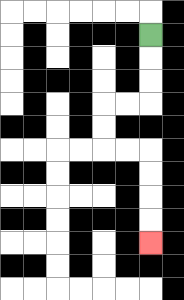{'start': '[6, 1]', 'end': '[6, 10]', 'path_directions': 'D,D,D,L,L,D,D,R,R,D,D,D,D', 'path_coordinates': '[[6, 1], [6, 2], [6, 3], [6, 4], [5, 4], [4, 4], [4, 5], [4, 6], [5, 6], [6, 6], [6, 7], [6, 8], [6, 9], [6, 10]]'}